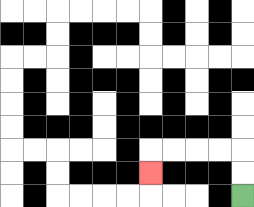{'start': '[10, 8]', 'end': '[6, 7]', 'path_directions': 'U,U,L,L,L,L,D', 'path_coordinates': '[[10, 8], [10, 7], [10, 6], [9, 6], [8, 6], [7, 6], [6, 6], [6, 7]]'}